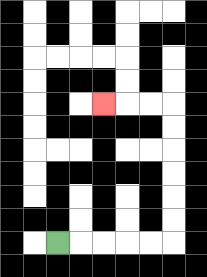{'start': '[2, 10]', 'end': '[4, 4]', 'path_directions': 'R,R,R,R,R,U,U,U,U,U,U,L,L,L', 'path_coordinates': '[[2, 10], [3, 10], [4, 10], [5, 10], [6, 10], [7, 10], [7, 9], [7, 8], [7, 7], [7, 6], [7, 5], [7, 4], [6, 4], [5, 4], [4, 4]]'}